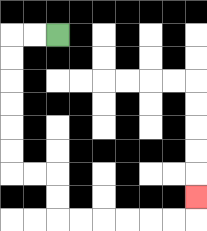{'start': '[2, 1]', 'end': '[8, 8]', 'path_directions': 'L,L,D,D,D,D,D,D,R,R,D,D,R,R,R,R,R,R,U', 'path_coordinates': '[[2, 1], [1, 1], [0, 1], [0, 2], [0, 3], [0, 4], [0, 5], [0, 6], [0, 7], [1, 7], [2, 7], [2, 8], [2, 9], [3, 9], [4, 9], [5, 9], [6, 9], [7, 9], [8, 9], [8, 8]]'}